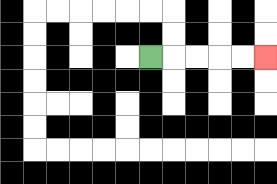{'start': '[6, 2]', 'end': '[11, 2]', 'path_directions': 'R,R,R,R,R', 'path_coordinates': '[[6, 2], [7, 2], [8, 2], [9, 2], [10, 2], [11, 2]]'}